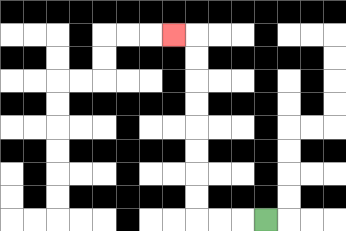{'start': '[11, 9]', 'end': '[7, 1]', 'path_directions': 'L,L,L,U,U,U,U,U,U,U,U,L', 'path_coordinates': '[[11, 9], [10, 9], [9, 9], [8, 9], [8, 8], [8, 7], [8, 6], [8, 5], [8, 4], [8, 3], [8, 2], [8, 1], [7, 1]]'}